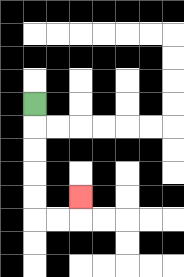{'start': '[1, 4]', 'end': '[3, 8]', 'path_directions': 'D,D,D,D,D,R,R,U', 'path_coordinates': '[[1, 4], [1, 5], [1, 6], [1, 7], [1, 8], [1, 9], [2, 9], [3, 9], [3, 8]]'}